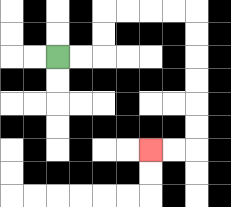{'start': '[2, 2]', 'end': '[6, 6]', 'path_directions': 'R,R,U,U,R,R,R,R,D,D,D,D,D,D,L,L', 'path_coordinates': '[[2, 2], [3, 2], [4, 2], [4, 1], [4, 0], [5, 0], [6, 0], [7, 0], [8, 0], [8, 1], [8, 2], [8, 3], [8, 4], [8, 5], [8, 6], [7, 6], [6, 6]]'}